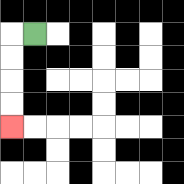{'start': '[1, 1]', 'end': '[0, 5]', 'path_directions': 'L,D,D,D,D', 'path_coordinates': '[[1, 1], [0, 1], [0, 2], [0, 3], [0, 4], [0, 5]]'}